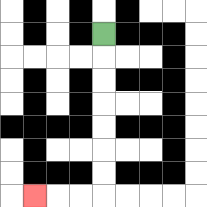{'start': '[4, 1]', 'end': '[1, 8]', 'path_directions': 'D,D,D,D,D,D,D,L,L,L', 'path_coordinates': '[[4, 1], [4, 2], [4, 3], [4, 4], [4, 5], [4, 6], [4, 7], [4, 8], [3, 8], [2, 8], [1, 8]]'}